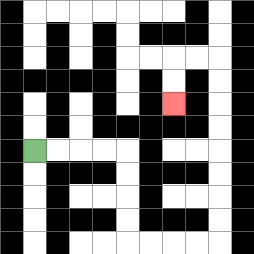{'start': '[1, 6]', 'end': '[7, 4]', 'path_directions': 'R,R,R,R,D,D,D,D,R,R,R,R,U,U,U,U,U,U,U,U,L,L,D,D', 'path_coordinates': '[[1, 6], [2, 6], [3, 6], [4, 6], [5, 6], [5, 7], [5, 8], [5, 9], [5, 10], [6, 10], [7, 10], [8, 10], [9, 10], [9, 9], [9, 8], [9, 7], [9, 6], [9, 5], [9, 4], [9, 3], [9, 2], [8, 2], [7, 2], [7, 3], [7, 4]]'}